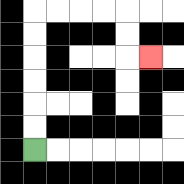{'start': '[1, 6]', 'end': '[6, 2]', 'path_directions': 'U,U,U,U,U,U,R,R,R,R,D,D,R', 'path_coordinates': '[[1, 6], [1, 5], [1, 4], [1, 3], [1, 2], [1, 1], [1, 0], [2, 0], [3, 0], [4, 0], [5, 0], [5, 1], [5, 2], [6, 2]]'}